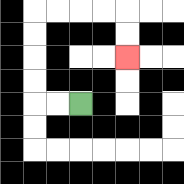{'start': '[3, 4]', 'end': '[5, 2]', 'path_directions': 'L,L,U,U,U,U,R,R,R,R,D,D', 'path_coordinates': '[[3, 4], [2, 4], [1, 4], [1, 3], [1, 2], [1, 1], [1, 0], [2, 0], [3, 0], [4, 0], [5, 0], [5, 1], [5, 2]]'}